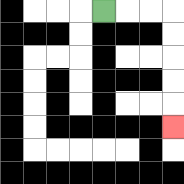{'start': '[4, 0]', 'end': '[7, 5]', 'path_directions': 'R,R,R,D,D,D,D,D', 'path_coordinates': '[[4, 0], [5, 0], [6, 0], [7, 0], [7, 1], [7, 2], [7, 3], [7, 4], [7, 5]]'}